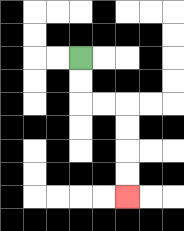{'start': '[3, 2]', 'end': '[5, 8]', 'path_directions': 'D,D,R,R,D,D,D,D', 'path_coordinates': '[[3, 2], [3, 3], [3, 4], [4, 4], [5, 4], [5, 5], [5, 6], [5, 7], [5, 8]]'}